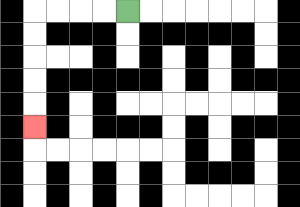{'start': '[5, 0]', 'end': '[1, 5]', 'path_directions': 'L,L,L,L,D,D,D,D,D', 'path_coordinates': '[[5, 0], [4, 0], [3, 0], [2, 0], [1, 0], [1, 1], [1, 2], [1, 3], [1, 4], [1, 5]]'}